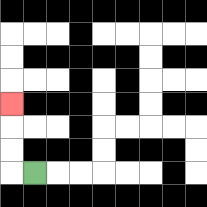{'start': '[1, 7]', 'end': '[0, 4]', 'path_directions': 'L,U,U,U', 'path_coordinates': '[[1, 7], [0, 7], [0, 6], [0, 5], [0, 4]]'}